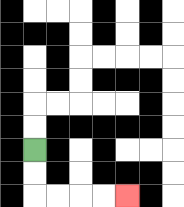{'start': '[1, 6]', 'end': '[5, 8]', 'path_directions': 'D,D,R,R,R,R', 'path_coordinates': '[[1, 6], [1, 7], [1, 8], [2, 8], [3, 8], [4, 8], [5, 8]]'}